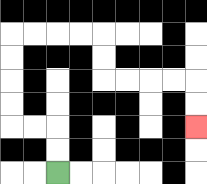{'start': '[2, 7]', 'end': '[8, 5]', 'path_directions': 'U,U,L,L,U,U,U,U,R,R,R,R,D,D,R,R,R,R,D,D', 'path_coordinates': '[[2, 7], [2, 6], [2, 5], [1, 5], [0, 5], [0, 4], [0, 3], [0, 2], [0, 1], [1, 1], [2, 1], [3, 1], [4, 1], [4, 2], [4, 3], [5, 3], [6, 3], [7, 3], [8, 3], [8, 4], [8, 5]]'}